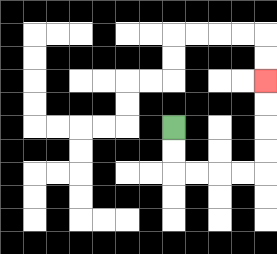{'start': '[7, 5]', 'end': '[11, 3]', 'path_directions': 'D,D,R,R,R,R,U,U,U,U', 'path_coordinates': '[[7, 5], [7, 6], [7, 7], [8, 7], [9, 7], [10, 7], [11, 7], [11, 6], [11, 5], [11, 4], [11, 3]]'}